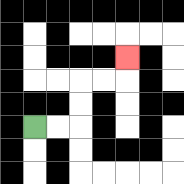{'start': '[1, 5]', 'end': '[5, 2]', 'path_directions': 'R,R,U,U,R,R,U', 'path_coordinates': '[[1, 5], [2, 5], [3, 5], [3, 4], [3, 3], [4, 3], [5, 3], [5, 2]]'}